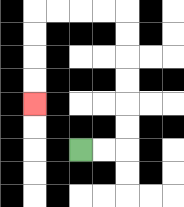{'start': '[3, 6]', 'end': '[1, 4]', 'path_directions': 'R,R,U,U,U,U,U,U,L,L,L,L,D,D,D,D', 'path_coordinates': '[[3, 6], [4, 6], [5, 6], [5, 5], [5, 4], [5, 3], [5, 2], [5, 1], [5, 0], [4, 0], [3, 0], [2, 0], [1, 0], [1, 1], [1, 2], [1, 3], [1, 4]]'}